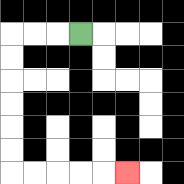{'start': '[3, 1]', 'end': '[5, 7]', 'path_directions': 'L,L,L,D,D,D,D,D,D,R,R,R,R,R', 'path_coordinates': '[[3, 1], [2, 1], [1, 1], [0, 1], [0, 2], [0, 3], [0, 4], [0, 5], [0, 6], [0, 7], [1, 7], [2, 7], [3, 7], [4, 7], [5, 7]]'}